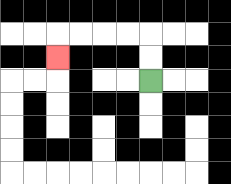{'start': '[6, 3]', 'end': '[2, 2]', 'path_directions': 'U,U,L,L,L,L,D', 'path_coordinates': '[[6, 3], [6, 2], [6, 1], [5, 1], [4, 1], [3, 1], [2, 1], [2, 2]]'}